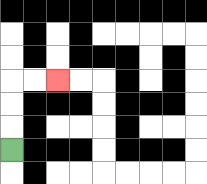{'start': '[0, 6]', 'end': '[2, 3]', 'path_directions': 'U,U,U,R,R', 'path_coordinates': '[[0, 6], [0, 5], [0, 4], [0, 3], [1, 3], [2, 3]]'}